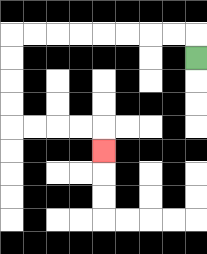{'start': '[8, 2]', 'end': '[4, 6]', 'path_directions': 'U,L,L,L,L,L,L,L,L,D,D,D,D,R,R,R,R,D', 'path_coordinates': '[[8, 2], [8, 1], [7, 1], [6, 1], [5, 1], [4, 1], [3, 1], [2, 1], [1, 1], [0, 1], [0, 2], [0, 3], [0, 4], [0, 5], [1, 5], [2, 5], [3, 5], [4, 5], [4, 6]]'}